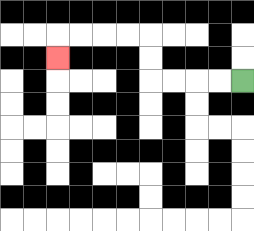{'start': '[10, 3]', 'end': '[2, 2]', 'path_directions': 'L,L,L,L,U,U,L,L,L,L,D', 'path_coordinates': '[[10, 3], [9, 3], [8, 3], [7, 3], [6, 3], [6, 2], [6, 1], [5, 1], [4, 1], [3, 1], [2, 1], [2, 2]]'}